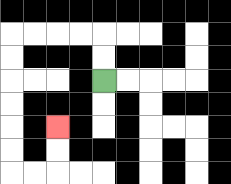{'start': '[4, 3]', 'end': '[2, 5]', 'path_directions': 'U,U,L,L,L,L,D,D,D,D,D,D,R,R,U,U', 'path_coordinates': '[[4, 3], [4, 2], [4, 1], [3, 1], [2, 1], [1, 1], [0, 1], [0, 2], [0, 3], [0, 4], [0, 5], [0, 6], [0, 7], [1, 7], [2, 7], [2, 6], [2, 5]]'}